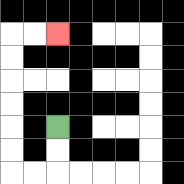{'start': '[2, 5]', 'end': '[2, 1]', 'path_directions': 'D,D,L,L,U,U,U,U,U,U,R,R', 'path_coordinates': '[[2, 5], [2, 6], [2, 7], [1, 7], [0, 7], [0, 6], [0, 5], [0, 4], [0, 3], [0, 2], [0, 1], [1, 1], [2, 1]]'}